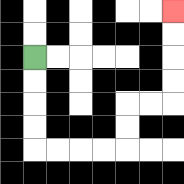{'start': '[1, 2]', 'end': '[7, 0]', 'path_directions': 'D,D,D,D,R,R,R,R,U,U,R,R,U,U,U,U', 'path_coordinates': '[[1, 2], [1, 3], [1, 4], [1, 5], [1, 6], [2, 6], [3, 6], [4, 6], [5, 6], [5, 5], [5, 4], [6, 4], [7, 4], [7, 3], [7, 2], [7, 1], [7, 0]]'}